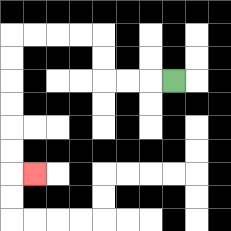{'start': '[7, 3]', 'end': '[1, 7]', 'path_directions': 'L,L,L,U,U,L,L,L,L,D,D,D,D,D,D,R', 'path_coordinates': '[[7, 3], [6, 3], [5, 3], [4, 3], [4, 2], [4, 1], [3, 1], [2, 1], [1, 1], [0, 1], [0, 2], [0, 3], [0, 4], [0, 5], [0, 6], [0, 7], [1, 7]]'}